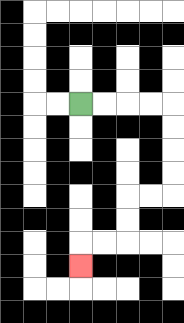{'start': '[3, 4]', 'end': '[3, 11]', 'path_directions': 'R,R,R,R,D,D,D,D,L,L,D,D,L,L,D', 'path_coordinates': '[[3, 4], [4, 4], [5, 4], [6, 4], [7, 4], [7, 5], [7, 6], [7, 7], [7, 8], [6, 8], [5, 8], [5, 9], [5, 10], [4, 10], [3, 10], [3, 11]]'}